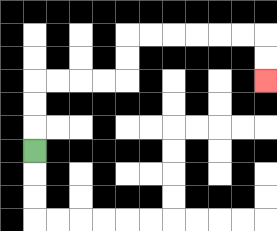{'start': '[1, 6]', 'end': '[11, 3]', 'path_directions': 'U,U,U,R,R,R,R,U,U,R,R,R,R,R,R,D,D', 'path_coordinates': '[[1, 6], [1, 5], [1, 4], [1, 3], [2, 3], [3, 3], [4, 3], [5, 3], [5, 2], [5, 1], [6, 1], [7, 1], [8, 1], [9, 1], [10, 1], [11, 1], [11, 2], [11, 3]]'}